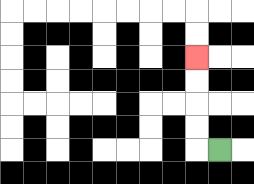{'start': '[9, 6]', 'end': '[8, 2]', 'path_directions': 'L,U,U,U,U', 'path_coordinates': '[[9, 6], [8, 6], [8, 5], [8, 4], [8, 3], [8, 2]]'}